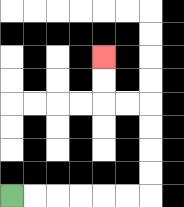{'start': '[0, 8]', 'end': '[4, 2]', 'path_directions': 'R,R,R,R,R,R,U,U,U,U,L,L,U,U', 'path_coordinates': '[[0, 8], [1, 8], [2, 8], [3, 8], [4, 8], [5, 8], [6, 8], [6, 7], [6, 6], [6, 5], [6, 4], [5, 4], [4, 4], [4, 3], [4, 2]]'}